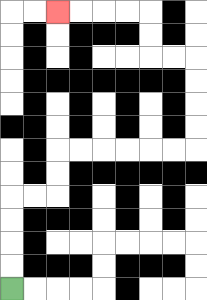{'start': '[0, 12]', 'end': '[2, 0]', 'path_directions': 'U,U,U,U,R,R,U,U,R,R,R,R,R,R,U,U,U,U,L,L,U,U,L,L,L,L', 'path_coordinates': '[[0, 12], [0, 11], [0, 10], [0, 9], [0, 8], [1, 8], [2, 8], [2, 7], [2, 6], [3, 6], [4, 6], [5, 6], [6, 6], [7, 6], [8, 6], [8, 5], [8, 4], [8, 3], [8, 2], [7, 2], [6, 2], [6, 1], [6, 0], [5, 0], [4, 0], [3, 0], [2, 0]]'}